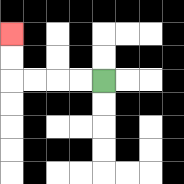{'start': '[4, 3]', 'end': '[0, 1]', 'path_directions': 'L,L,L,L,U,U', 'path_coordinates': '[[4, 3], [3, 3], [2, 3], [1, 3], [0, 3], [0, 2], [0, 1]]'}